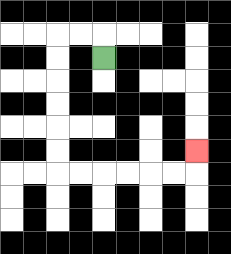{'start': '[4, 2]', 'end': '[8, 6]', 'path_directions': 'U,L,L,D,D,D,D,D,D,R,R,R,R,R,R,U', 'path_coordinates': '[[4, 2], [4, 1], [3, 1], [2, 1], [2, 2], [2, 3], [2, 4], [2, 5], [2, 6], [2, 7], [3, 7], [4, 7], [5, 7], [6, 7], [7, 7], [8, 7], [8, 6]]'}